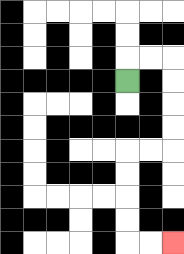{'start': '[5, 3]', 'end': '[7, 10]', 'path_directions': 'U,R,R,D,D,D,D,L,L,D,D,D,D,R,R', 'path_coordinates': '[[5, 3], [5, 2], [6, 2], [7, 2], [7, 3], [7, 4], [7, 5], [7, 6], [6, 6], [5, 6], [5, 7], [5, 8], [5, 9], [5, 10], [6, 10], [7, 10]]'}